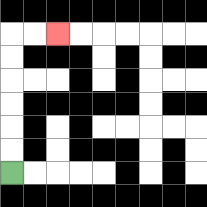{'start': '[0, 7]', 'end': '[2, 1]', 'path_directions': 'U,U,U,U,U,U,R,R', 'path_coordinates': '[[0, 7], [0, 6], [0, 5], [0, 4], [0, 3], [0, 2], [0, 1], [1, 1], [2, 1]]'}